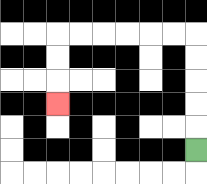{'start': '[8, 6]', 'end': '[2, 4]', 'path_directions': 'U,U,U,U,U,L,L,L,L,L,L,D,D,D', 'path_coordinates': '[[8, 6], [8, 5], [8, 4], [8, 3], [8, 2], [8, 1], [7, 1], [6, 1], [5, 1], [4, 1], [3, 1], [2, 1], [2, 2], [2, 3], [2, 4]]'}